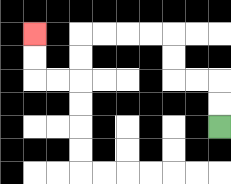{'start': '[9, 5]', 'end': '[1, 1]', 'path_directions': 'U,U,L,L,U,U,L,L,L,L,D,D,L,L,U,U', 'path_coordinates': '[[9, 5], [9, 4], [9, 3], [8, 3], [7, 3], [7, 2], [7, 1], [6, 1], [5, 1], [4, 1], [3, 1], [3, 2], [3, 3], [2, 3], [1, 3], [1, 2], [1, 1]]'}